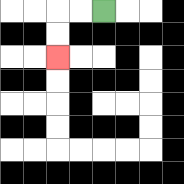{'start': '[4, 0]', 'end': '[2, 2]', 'path_directions': 'L,L,D,D', 'path_coordinates': '[[4, 0], [3, 0], [2, 0], [2, 1], [2, 2]]'}